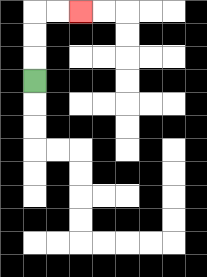{'start': '[1, 3]', 'end': '[3, 0]', 'path_directions': 'U,U,U,R,R', 'path_coordinates': '[[1, 3], [1, 2], [1, 1], [1, 0], [2, 0], [3, 0]]'}